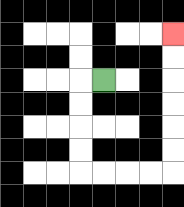{'start': '[4, 3]', 'end': '[7, 1]', 'path_directions': 'L,D,D,D,D,R,R,R,R,U,U,U,U,U,U', 'path_coordinates': '[[4, 3], [3, 3], [3, 4], [3, 5], [3, 6], [3, 7], [4, 7], [5, 7], [6, 7], [7, 7], [7, 6], [7, 5], [7, 4], [7, 3], [7, 2], [7, 1]]'}